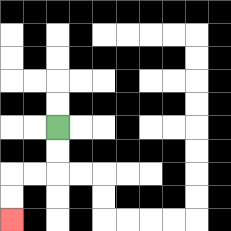{'start': '[2, 5]', 'end': '[0, 9]', 'path_directions': 'D,D,L,L,D,D', 'path_coordinates': '[[2, 5], [2, 6], [2, 7], [1, 7], [0, 7], [0, 8], [0, 9]]'}